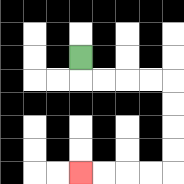{'start': '[3, 2]', 'end': '[3, 7]', 'path_directions': 'D,R,R,R,R,D,D,D,D,L,L,L,L', 'path_coordinates': '[[3, 2], [3, 3], [4, 3], [5, 3], [6, 3], [7, 3], [7, 4], [7, 5], [7, 6], [7, 7], [6, 7], [5, 7], [4, 7], [3, 7]]'}